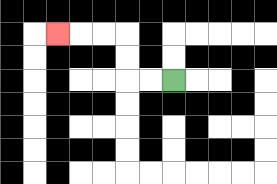{'start': '[7, 3]', 'end': '[2, 1]', 'path_directions': 'L,L,U,U,L,L,L', 'path_coordinates': '[[7, 3], [6, 3], [5, 3], [5, 2], [5, 1], [4, 1], [3, 1], [2, 1]]'}